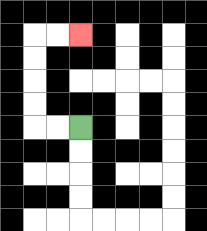{'start': '[3, 5]', 'end': '[3, 1]', 'path_directions': 'L,L,U,U,U,U,R,R', 'path_coordinates': '[[3, 5], [2, 5], [1, 5], [1, 4], [1, 3], [1, 2], [1, 1], [2, 1], [3, 1]]'}